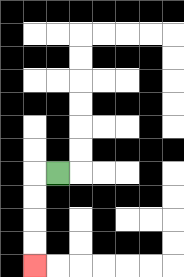{'start': '[2, 7]', 'end': '[1, 11]', 'path_directions': 'L,D,D,D,D', 'path_coordinates': '[[2, 7], [1, 7], [1, 8], [1, 9], [1, 10], [1, 11]]'}